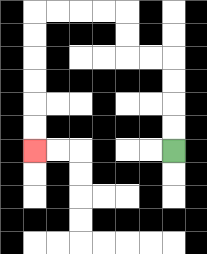{'start': '[7, 6]', 'end': '[1, 6]', 'path_directions': 'U,U,U,U,L,L,U,U,L,L,L,L,D,D,D,D,D,D', 'path_coordinates': '[[7, 6], [7, 5], [7, 4], [7, 3], [7, 2], [6, 2], [5, 2], [5, 1], [5, 0], [4, 0], [3, 0], [2, 0], [1, 0], [1, 1], [1, 2], [1, 3], [1, 4], [1, 5], [1, 6]]'}